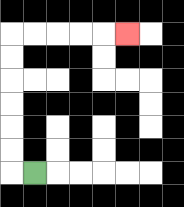{'start': '[1, 7]', 'end': '[5, 1]', 'path_directions': 'L,U,U,U,U,U,U,R,R,R,R,R', 'path_coordinates': '[[1, 7], [0, 7], [0, 6], [0, 5], [0, 4], [0, 3], [0, 2], [0, 1], [1, 1], [2, 1], [3, 1], [4, 1], [5, 1]]'}